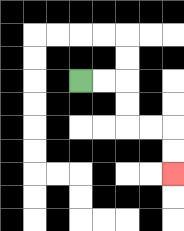{'start': '[3, 3]', 'end': '[7, 7]', 'path_directions': 'R,R,D,D,R,R,D,D', 'path_coordinates': '[[3, 3], [4, 3], [5, 3], [5, 4], [5, 5], [6, 5], [7, 5], [7, 6], [7, 7]]'}